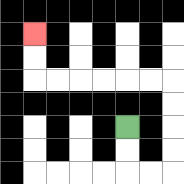{'start': '[5, 5]', 'end': '[1, 1]', 'path_directions': 'D,D,R,R,U,U,U,U,L,L,L,L,L,L,U,U', 'path_coordinates': '[[5, 5], [5, 6], [5, 7], [6, 7], [7, 7], [7, 6], [7, 5], [7, 4], [7, 3], [6, 3], [5, 3], [4, 3], [3, 3], [2, 3], [1, 3], [1, 2], [1, 1]]'}